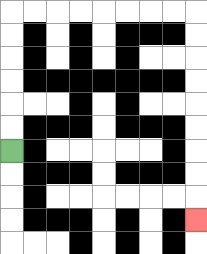{'start': '[0, 6]', 'end': '[8, 9]', 'path_directions': 'U,U,U,U,U,U,R,R,R,R,R,R,R,R,D,D,D,D,D,D,D,D,D', 'path_coordinates': '[[0, 6], [0, 5], [0, 4], [0, 3], [0, 2], [0, 1], [0, 0], [1, 0], [2, 0], [3, 0], [4, 0], [5, 0], [6, 0], [7, 0], [8, 0], [8, 1], [8, 2], [8, 3], [8, 4], [8, 5], [8, 6], [8, 7], [8, 8], [8, 9]]'}